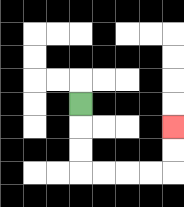{'start': '[3, 4]', 'end': '[7, 5]', 'path_directions': 'D,D,D,R,R,R,R,U,U', 'path_coordinates': '[[3, 4], [3, 5], [3, 6], [3, 7], [4, 7], [5, 7], [6, 7], [7, 7], [7, 6], [7, 5]]'}